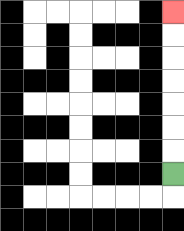{'start': '[7, 7]', 'end': '[7, 0]', 'path_directions': 'U,U,U,U,U,U,U', 'path_coordinates': '[[7, 7], [7, 6], [7, 5], [7, 4], [7, 3], [7, 2], [7, 1], [7, 0]]'}